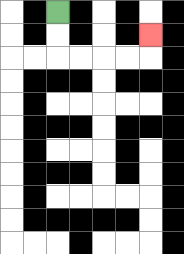{'start': '[2, 0]', 'end': '[6, 1]', 'path_directions': 'D,D,R,R,R,R,U', 'path_coordinates': '[[2, 0], [2, 1], [2, 2], [3, 2], [4, 2], [5, 2], [6, 2], [6, 1]]'}